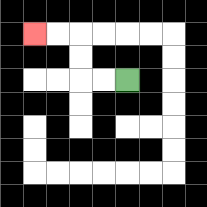{'start': '[5, 3]', 'end': '[1, 1]', 'path_directions': 'L,L,U,U,L,L', 'path_coordinates': '[[5, 3], [4, 3], [3, 3], [3, 2], [3, 1], [2, 1], [1, 1]]'}